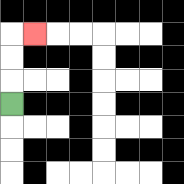{'start': '[0, 4]', 'end': '[1, 1]', 'path_directions': 'U,U,U,R', 'path_coordinates': '[[0, 4], [0, 3], [0, 2], [0, 1], [1, 1]]'}